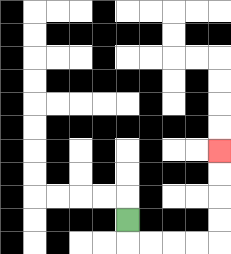{'start': '[5, 9]', 'end': '[9, 6]', 'path_directions': 'D,R,R,R,R,U,U,U,U', 'path_coordinates': '[[5, 9], [5, 10], [6, 10], [7, 10], [8, 10], [9, 10], [9, 9], [9, 8], [9, 7], [9, 6]]'}